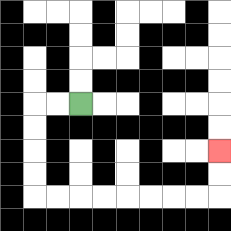{'start': '[3, 4]', 'end': '[9, 6]', 'path_directions': 'L,L,D,D,D,D,R,R,R,R,R,R,R,R,U,U', 'path_coordinates': '[[3, 4], [2, 4], [1, 4], [1, 5], [1, 6], [1, 7], [1, 8], [2, 8], [3, 8], [4, 8], [5, 8], [6, 8], [7, 8], [8, 8], [9, 8], [9, 7], [9, 6]]'}